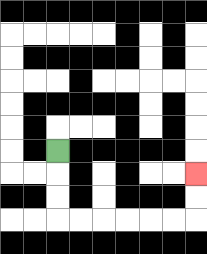{'start': '[2, 6]', 'end': '[8, 7]', 'path_directions': 'D,D,D,R,R,R,R,R,R,U,U', 'path_coordinates': '[[2, 6], [2, 7], [2, 8], [2, 9], [3, 9], [4, 9], [5, 9], [6, 9], [7, 9], [8, 9], [8, 8], [8, 7]]'}